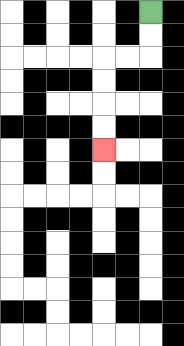{'start': '[6, 0]', 'end': '[4, 6]', 'path_directions': 'D,D,L,L,D,D,D,D', 'path_coordinates': '[[6, 0], [6, 1], [6, 2], [5, 2], [4, 2], [4, 3], [4, 4], [4, 5], [4, 6]]'}